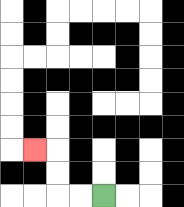{'start': '[4, 8]', 'end': '[1, 6]', 'path_directions': 'L,L,U,U,L', 'path_coordinates': '[[4, 8], [3, 8], [2, 8], [2, 7], [2, 6], [1, 6]]'}